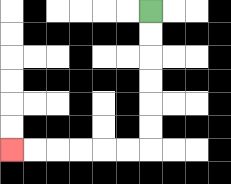{'start': '[6, 0]', 'end': '[0, 6]', 'path_directions': 'D,D,D,D,D,D,L,L,L,L,L,L', 'path_coordinates': '[[6, 0], [6, 1], [6, 2], [6, 3], [6, 4], [6, 5], [6, 6], [5, 6], [4, 6], [3, 6], [2, 6], [1, 6], [0, 6]]'}